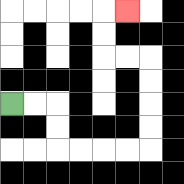{'start': '[0, 4]', 'end': '[5, 0]', 'path_directions': 'R,R,D,D,R,R,R,R,U,U,U,U,L,L,U,U,R', 'path_coordinates': '[[0, 4], [1, 4], [2, 4], [2, 5], [2, 6], [3, 6], [4, 6], [5, 6], [6, 6], [6, 5], [6, 4], [6, 3], [6, 2], [5, 2], [4, 2], [4, 1], [4, 0], [5, 0]]'}